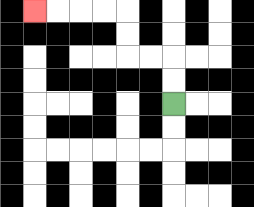{'start': '[7, 4]', 'end': '[1, 0]', 'path_directions': 'U,U,L,L,U,U,L,L,L,L', 'path_coordinates': '[[7, 4], [7, 3], [7, 2], [6, 2], [5, 2], [5, 1], [5, 0], [4, 0], [3, 0], [2, 0], [1, 0]]'}